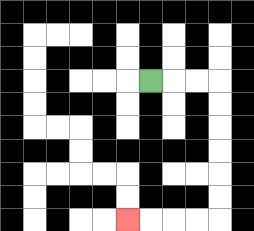{'start': '[6, 3]', 'end': '[5, 9]', 'path_directions': 'R,R,R,D,D,D,D,D,D,L,L,L,L', 'path_coordinates': '[[6, 3], [7, 3], [8, 3], [9, 3], [9, 4], [9, 5], [9, 6], [9, 7], [9, 8], [9, 9], [8, 9], [7, 9], [6, 9], [5, 9]]'}